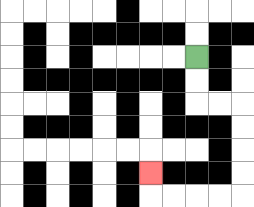{'start': '[8, 2]', 'end': '[6, 7]', 'path_directions': 'D,D,R,R,D,D,D,D,L,L,L,L,U', 'path_coordinates': '[[8, 2], [8, 3], [8, 4], [9, 4], [10, 4], [10, 5], [10, 6], [10, 7], [10, 8], [9, 8], [8, 8], [7, 8], [6, 8], [6, 7]]'}